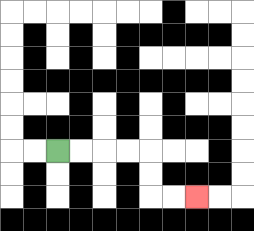{'start': '[2, 6]', 'end': '[8, 8]', 'path_directions': 'R,R,R,R,D,D,R,R', 'path_coordinates': '[[2, 6], [3, 6], [4, 6], [5, 6], [6, 6], [6, 7], [6, 8], [7, 8], [8, 8]]'}